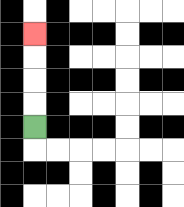{'start': '[1, 5]', 'end': '[1, 1]', 'path_directions': 'U,U,U,U', 'path_coordinates': '[[1, 5], [1, 4], [1, 3], [1, 2], [1, 1]]'}